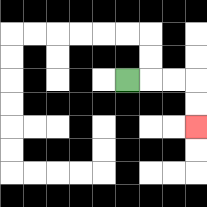{'start': '[5, 3]', 'end': '[8, 5]', 'path_directions': 'R,R,R,D,D', 'path_coordinates': '[[5, 3], [6, 3], [7, 3], [8, 3], [8, 4], [8, 5]]'}